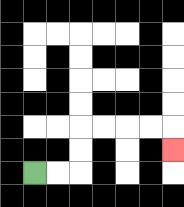{'start': '[1, 7]', 'end': '[7, 6]', 'path_directions': 'R,R,U,U,R,R,R,R,D', 'path_coordinates': '[[1, 7], [2, 7], [3, 7], [3, 6], [3, 5], [4, 5], [5, 5], [6, 5], [7, 5], [7, 6]]'}